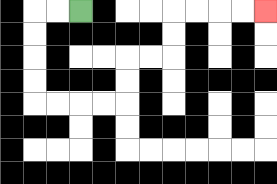{'start': '[3, 0]', 'end': '[11, 0]', 'path_directions': 'L,L,D,D,D,D,R,R,R,R,U,U,R,R,U,U,R,R,R,R', 'path_coordinates': '[[3, 0], [2, 0], [1, 0], [1, 1], [1, 2], [1, 3], [1, 4], [2, 4], [3, 4], [4, 4], [5, 4], [5, 3], [5, 2], [6, 2], [7, 2], [7, 1], [7, 0], [8, 0], [9, 0], [10, 0], [11, 0]]'}